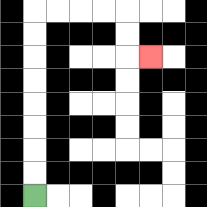{'start': '[1, 8]', 'end': '[6, 2]', 'path_directions': 'U,U,U,U,U,U,U,U,R,R,R,R,D,D,R', 'path_coordinates': '[[1, 8], [1, 7], [1, 6], [1, 5], [1, 4], [1, 3], [1, 2], [1, 1], [1, 0], [2, 0], [3, 0], [4, 0], [5, 0], [5, 1], [5, 2], [6, 2]]'}